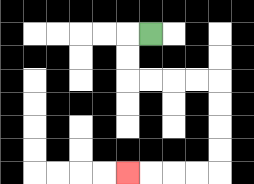{'start': '[6, 1]', 'end': '[5, 7]', 'path_directions': 'L,D,D,R,R,R,R,D,D,D,D,L,L,L,L', 'path_coordinates': '[[6, 1], [5, 1], [5, 2], [5, 3], [6, 3], [7, 3], [8, 3], [9, 3], [9, 4], [9, 5], [9, 6], [9, 7], [8, 7], [7, 7], [6, 7], [5, 7]]'}